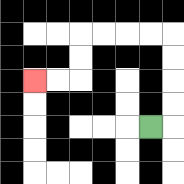{'start': '[6, 5]', 'end': '[1, 3]', 'path_directions': 'R,U,U,U,U,L,L,L,L,D,D,L,L', 'path_coordinates': '[[6, 5], [7, 5], [7, 4], [7, 3], [7, 2], [7, 1], [6, 1], [5, 1], [4, 1], [3, 1], [3, 2], [3, 3], [2, 3], [1, 3]]'}